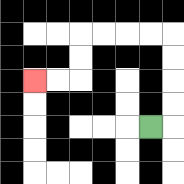{'start': '[6, 5]', 'end': '[1, 3]', 'path_directions': 'R,U,U,U,U,L,L,L,L,D,D,L,L', 'path_coordinates': '[[6, 5], [7, 5], [7, 4], [7, 3], [7, 2], [7, 1], [6, 1], [5, 1], [4, 1], [3, 1], [3, 2], [3, 3], [2, 3], [1, 3]]'}